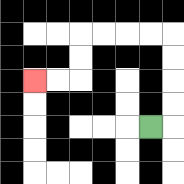{'start': '[6, 5]', 'end': '[1, 3]', 'path_directions': 'R,U,U,U,U,L,L,L,L,D,D,L,L', 'path_coordinates': '[[6, 5], [7, 5], [7, 4], [7, 3], [7, 2], [7, 1], [6, 1], [5, 1], [4, 1], [3, 1], [3, 2], [3, 3], [2, 3], [1, 3]]'}